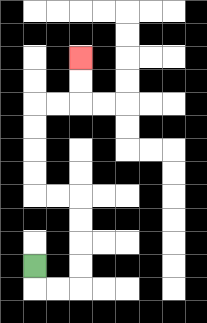{'start': '[1, 11]', 'end': '[3, 2]', 'path_directions': 'D,R,R,U,U,U,U,L,L,U,U,U,U,R,R,U,U', 'path_coordinates': '[[1, 11], [1, 12], [2, 12], [3, 12], [3, 11], [3, 10], [3, 9], [3, 8], [2, 8], [1, 8], [1, 7], [1, 6], [1, 5], [1, 4], [2, 4], [3, 4], [3, 3], [3, 2]]'}